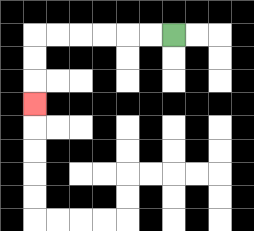{'start': '[7, 1]', 'end': '[1, 4]', 'path_directions': 'L,L,L,L,L,L,D,D,D', 'path_coordinates': '[[7, 1], [6, 1], [5, 1], [4, 1], [3, 1], [2, 1], [1, 1], [1, 2], [1, 3], [1, 4]]'}